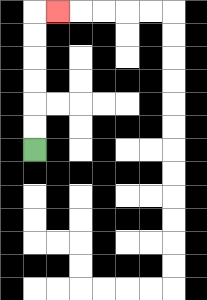{'start': '[1, 6]', 'end': '[2, 0]', 'path_directions': 'U,U,U,U,U,U,R', 'path_coordinates': '[[1, 6], [1, 5], [1, 4], [1, 3], [1, 2], [1, 1], [1, 0], [2, 0]]'}